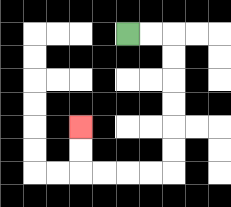{'start': '[5, 1]', 'end': '[3, 5]', 'path_directions': 'R,R,D,D,D,D,D,D,L,L,L,L,U,U', 'path_coordinates': '[[5, 1], [6, 1], [7, 1], [7, 2], [7, 3], [7, 4], [7, 5], [7, 6], [7, 7], [6, 7], [5, 7], [4, 7], [3, 7], [3, 6], [3, 5]]'}